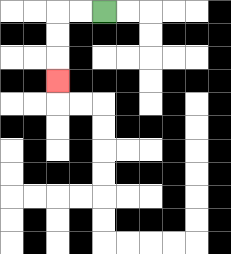{'start': '[4, 0]', 'end': '[2, 3]', 'path_directions': 'L,L,D,D,D', 'path_coordinates': '[[4, 0], [3, 0], [2, 0], [2, 1], [2, 2], [2, 3]]'}